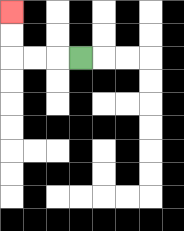{'start': '[3, 2]', 'end': '[0, 0]', 'path_directions': 'L,L,L,U,U', 'path_coordinates': '[[3, 2], [2, 2], [1, 2], [0, 2], [0, 1], [0, 0]]'}